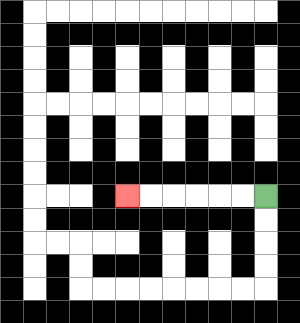{'start': '[11, 8]', 'end': '[5, 8]', 'path_directions': 'L,L,L,L,L,L', 'path_coordinates': '[[11, 8], [10, 8], [9, 8], [8, 8], [7, 8], [6, 8], [5, 8]]'}